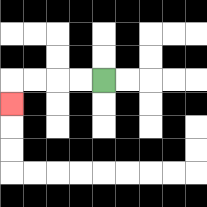{'start': '[4, 3]', 'end': '[0, 4]', 'path_directions': 'L,L,L,L,D', 'path_coordinates': '[[4, 3], [3, 3], [2, 3], [1, 3], [0, 3], [0, 4]]'}